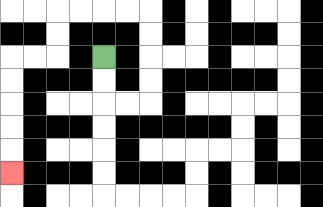{'start': '[4, 2]', 'end': '[0, 7]', 'path_directions': 'D,D,R,R,U,U,U,U,L,L,L,L,D,D,L,L,D,D,D,D,D', 'path_coordinates': '[[4, 2], [4, 3], [4, 4], [5, 4], [6, 4], [6, 3], [6, 2], [6, 1], [6, 0], [5, 0], [4, 0], [3, 0], [2, 0], [2, 1], [2, 2], [1, 2], [0, 2], [0, 3], [0, 4], [0, 5], [0, 6], [0, 7]]'}